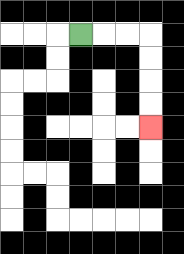{'start': '[3, 1]', 'end': '[6, 5]', 'path_directions': 'R,R,R,D,D,D,D', 'path_coordinates': '[[3, 1], [4, 1], [5, 1], [6, 1], [6, 2], [6, 3], [6, 4], [6, 5]]'}